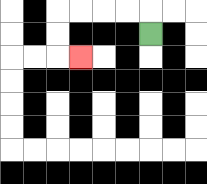{'start': '[6, 1]', 'end': '[3, 2]', 'path_directions': 'U,L,L,L,L,D,D,R', 'path_coordinates': '[[6, 1], [6, 0], [5, 0], [4, 0], [3, 0], [2, 0], [2, 1], [2, 2], [3, 2]]'}